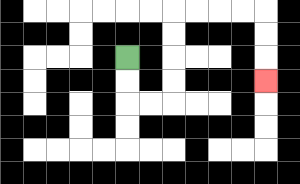{'start': '[5, 2]', 'end': '[11, 3]', 'path_directions': 'D,D,R,R,U,U,U,U,R,R,R,R,D,D,D', 'path_coordinates': '[[5, 2], [5, 3], [5, 4], [6, 4], [7, 4], [7, 3], [7, 2], [7, 1], [7, 0], [8, 0], [9, 0], [10, 0], [11, 0], [11, 1], [11, 2], [11, 3]]'}